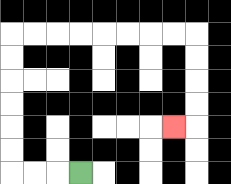{'start': '[3, 7]', 'end': '[7, 5]', 'path_directions': 'L,L,L,U,U,U,U,U,U,R,R,R,R,R,R,R,R,D,D,D,D,L', 'path_coordinates': '[[3, 7], [2, 7], [1, 7], [0, 7], [0, 6], [0, 5], [0, 4], [0, 3], [0, 2], [0, 1], [1, 1], [2, 1], [3, 1], [4, 1], [5, 1], [6, 1], [7, 1], [8, 1], [8, 2], [8, 3], [8, 4], [8, 5], [7, 5]]'}